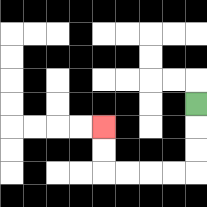{'start': '[8, 4]', 'end': '[4, 5]', 'path_directions': 'D,D,D,L,L,L,L,U,U', 'path_coordinates': '[[8, 4], [8, 5], [8, 6], [8, 7], [7, 7], [6, 7], [5, 7], [4, 7], [4, 6], [4, 5]]'}